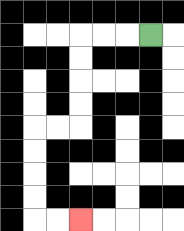{'start': '[6, 1]', 'end': '[3, 9]', 'path_directions': 'L,L,L,D,D,D,D,L,L,D,D,D,D,R,R', 'path_coordinates': '[[6, 1], [5, 1], [4, 1], [3, 1], [3, 2], [3, 3], [3, 4], [3, 5], [2, 5], [1, 5], [1, 6], [1, 7], [1, 8], [1, 9], [2, 9], [3, 9]]'}